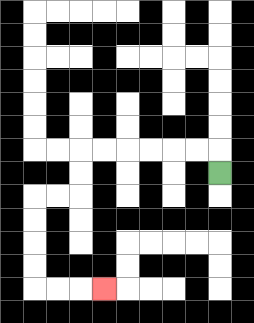{'start': '[9, 7]', 'end': '[4, 12]', 'path_directions': 'U,L,L,L,L,L,L,D,D,L,L,D,D,D,D,R,R,R', 'path_coordinates': '[[9, 7], [9, 6], [8, 6], [7, 6], [6, 6], [5, 6], [4, 6], [3, 6], [3, 7], [3, 8], [2, 8], [1, 8], [1, 9], [1, 10], [1, 11], [1, 12], [2, 12], [3, 12], [4, 12]]'}